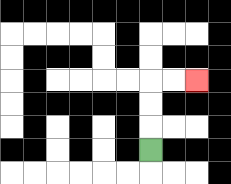{'start': '[6, 6]', 'end': '[8, 3]', 'path_directions': 'U,U,U,R,R', 'path_coordinates': '[[6, 6], [6, 5], [6, 4], [6, 3], [7, 3], [8, 3]]'}